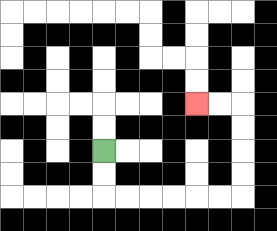{'start': '[4, 6]', 'end': '[8, 4]', 'path_directions': 'D,D,R,R,R,R,R,R,U,U,U,U,L,L', 'path_coordinates': '[[4, 6], [4, 7], [4, 8], [5, 8], [6, 8], [7, 8], [8, 8], [9, 8], [10, 8], [10, 7], [10, 6], [10, 5], [10, 4], [9, 4], [8, 4]]'}